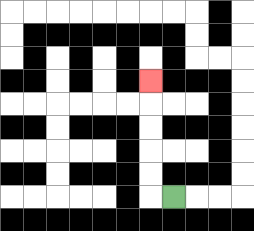{'start': '[7, 8]', 'end': '[6, 3]', 'path_directions': 'L,U,U,U,U,U', 'path_coordinates': '[[7, 8], [6, 8], [6, 7], [6, 6], [6, 5], [6, 4], [6, 3]]'}